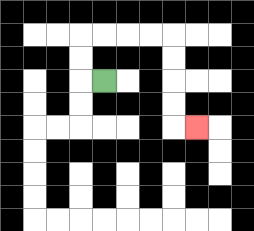{'start': '[4, 3]', 'end': '[8, 5]', 'path_directions': 'L,U,U,R,R,R,R,D,D,D,D,R', 'path_coordinates': '[[4, 3], [3, 3], [3, 2], [3, 1], [4, 1], [5, 1], [6, 1], [7, 1], [7, 2], [7, 3], [7, 4], [7, 5], [8, 5]]'}